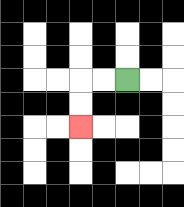{'start': '[5, 3]', 'end': '[3, 5]', 'path_directions': 'L,L,D,D', 'path_coordinates': '[[5, 3], [4, 3], [3, 3], [3, 4], [3, 5]]'}